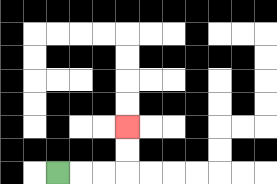{'start': '[2, 7]', 'end': '[5, 5]', 'path_directions': 'R,R,R,U,U', 'path_coordinates': '[[2, 7], [3, 7], [4, 7], [5, 7], [5, 6], [5, 5]]'}